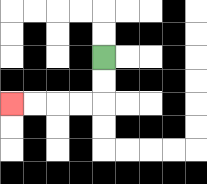{'start': '[4, 2]', 'end': '[0, 4]', 'path_directions': 'D,D,L,L,L,L', 'path_coordinates': '[[4, 2], [4, 3], [4, 4], [3, 4], [2, 4], [1, 4], [0, 4]]'}